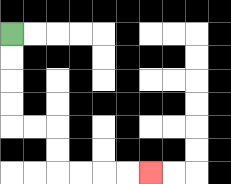{'start': '[0, 1]', 'end': '[6, 7]', 'path_directions': 'D,D,D,D,R,R,D,D,R,R,R,R', 'path_coordinates': '[[0, 1], [0, 2], [0, 3], [0, 4], [0, 5], [1, 5], [2, 5], [2, 6], [2, 7], [3, 7], [4, 7], [5, 7], [6, 7]]'}